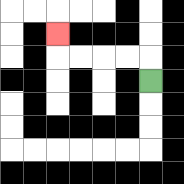{'start': '[6, 3]', 'end': '[2, 1]', 'path_directions': 'U,L,L,L,L,U', 'path_coordinates': '[[6, 3], [6, 2], [5, 2], [4, 2], [3, 2], [2, 2], [2, 1]]'}